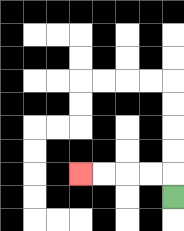{'start': '[7, 8]', 'end': '[3, 7]', 'path_directions': 'U,L,L,L,L', 'path_coordinates': '[[7, 8], [7, 7], [6, 7], [5, 7], [4, 7], [3, 7]]'}